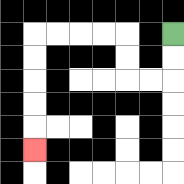{'start': '[7, 1]', 'end': '[1, 6]', 'path_directions': 'D,D,L,L,U,U,L,L,L,L,D,D,D,D,D', 'path_coordinates': '[[7, 1], [7, 2], [7, 3], [6, 3], [5, 3], [5, 2], [5, 1], [4, 1], [3, 1], [2, 1], [1, 1], [1, 2], [1, 3], [1, 4], [1, 5], [1, 6]]'}